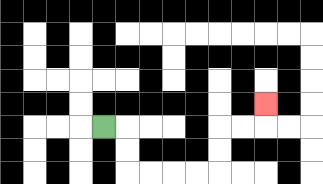{'start': '[4, 5]', 'end': '[11, 4]', 'path_directions': 'R,D,D,R,R,R,R,U,U,R,R,U', 'path_coordinates': '[[4, 5], [5, 5], [5, 6], [5, 7], [6, 7], [7, 7], [8, 7], [9, 7], [9, 6], [9, 5], [10, 5], [11, 5], [11, 4]]'}